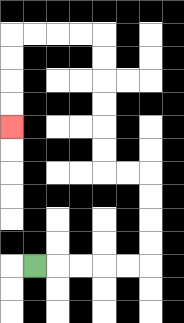{'start': '[1, 11]', 'end': '[0, 5]', 'path_directions': 'R,R,R,R,R,U,U,U,U,L,L,U,U,U,U,U,U,L,L,L,L,D,D,D,D', 'path_coordinates': '[[1, 11], [2, 11], [3, 11], [4, 11], [5, 11], [6, 11], [6, 10], [6, 9], [6, 8], [6, 7], [5, 7], [4, 7], [4, 6], [4, 5], [4, 4], [4, 3], [4, 2], [4, 1], [3, 1], [2, 1], [1, 1], [0, 1], [0, 2], [0, 3], [0, 4], [0, 5]]'}